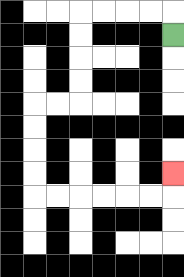{'start': '[7, 1]', 'end': '[7, 7]', 'path_directions': 'U,L,L,L,L,D,D,D,D,L,L,D,D,D,D,R,R,R,R,R,R,U', 'path_coordinates': '[[7, 1], [7, 0], [6, 0], [5, 0], [4, 0], [3, 0], [3, 1], [3, 2], [3, 3], [3, 4], [2, 4], [1, 4], [1, 5], [1, 6], [1, 7], [1, 8], [2, 8], [3, 8], [4, 8], [5, 8], [6, 8], [7, 8], [7, 7]]'}